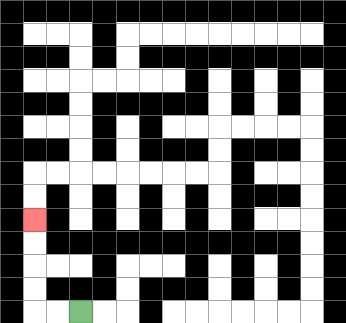{'start': '[3, 13]', 'end': '[1, 9]', 'path_directions': 'L,L,U,U,U,U', 'path_coordinates': '[[3, 13], [2, 13], [1, 13], [1, 12], [1, 11], [1, 10], [1, 9]]'}